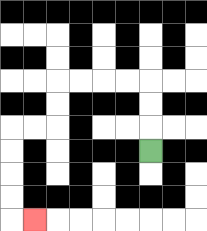{'start': '[6, 6]', 'end': '[1, 9]', 'path_directions': 'U,U,U,L,L,L,L,D,D,L,L,D,D,D,D,R', 'path_coordinates': '[[6, 6], [6, 5], [6, 4], [6, 3], [5, 3], [4, 3], [3, 3], [2, 3], [2, 4], [2, 5], [1, 5], [0, 5], [0, 6], [0, 7], [0, 8], [0, 9], [1, 9]]'}